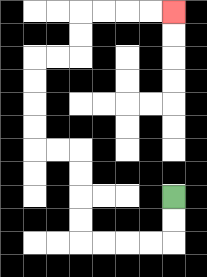{'start': '[7, 8]', 'end': '[7, 0]', 'path_directions': 'D,D,L,L,L,L,U,U,U,U,L,L,U,U,U,U,R,R,U,U,R,R,R,R', 'path_coordinates': '[[7, 8], [7, 9], [7, 10], [6, 10], [5, 10], [4, 10], [3, 10], [3, 9], [3, 8], [3, 7], [3, 6], [2, 6], [1, 6], [1, 5], [1, 4], [1, 3], [1, 2], [2, 2], [3, 2], [3, 1], [3, 0], [4, 0], [5, 0], [6, 0], [7, 0]]'}